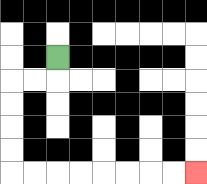{'start': '[2, 2]', 'end': '[8, 7]', 'path_directions': 'D,L,L,D,D,D,D,R,R,R,R,R,R,R,R', 'path_coordinates': '[[2, 2], [2, 3], [1, 3], [0, 3], [0, 4], [0, 5], [0, 6], [0, 7], [1, 7], [2, 7], [3, 7], [4, 7], [5, 7], [6, 7], [7, 7], [8, 7]]'}